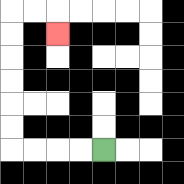{'start': '[4, 6]', 'end': '[2, 1]', 'path_directions': 'L,L,L,L,U,U,U,U,U,U,R,R,D', 'path_coordinates': '[[4, 6], [3, 6], [2, 6], [1, 6], [0, 6], [0, 5], [0, 4], [0, 3], [0, 2], [0, 1], [0, 0], [1, 0], [2, 0], [2, 1]]'}